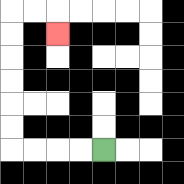{'start': '[4, 6]', 'end': '[2, 1]', 'path_directions': 'L,L,L,L,U,U,U,U,U,U,R,R,D', 'path_coordinates': '[[4, 6], [3, 6], [2, 6], [1, 6], [0, 6], [0, 5], [0, 4], [0, 3], [0, 2], [0, 1], [0, 0], [1, 0], [2, 0], [2, 1]]'}